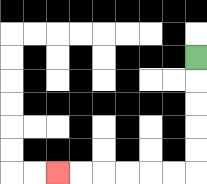{'start': '[8, 2]', 'end': '[2, 7]', 'path_directions': 'D,D,D,D,D,L,L,L,L,L,L', 'path_coordinates': '[[8, 2], [8, 3], [8, 4], [8, 5], [8, 6], [8, 7], [7, 7], [6, 7], [5, 7], [4, 7], [3, 7], [2, 7]]'}